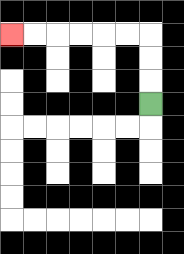{'start': '[6, 4]', 'end': '[0, 1]', 'path_directions': 'U,U,U,L,L,L,L,L,L', 'path_coordinates': '[[6, 4], [6, 3], [6, 2], [6, 1], [5, 1], [4, 1], [3, 1], [2, 1], [1, 1], [0, 1]]'}